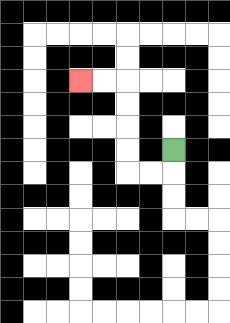{'start': '[7, 6]', 'end': '[3, 3]', 'path_directions': 'D,L,L,U,U,U,U,L,L', 'path_coordinates': '[[7, 6], [7, 7], [6, 7], [5, 7], [5, 6], [5, 5], [5, 4], [5, 3], [4, 3], [3, 3]]'}